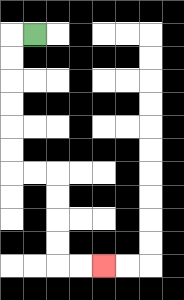{'start': '[1, 1]', 'end': '[4, 11]', 'path_directions': 'L,D,D,D,D,D,D,R,R,D,D,D,D,R,R', 'path_coordinates': '[[1, 1], [0, 1], [0, 2], [0, 3], [0, 4], [0, 5], [0, 6], [0, 7], [1, 7], [2, 7], [2, 8], [2, 9], [2, 10], [2, 11], [3, 11], [4, 11]]'}